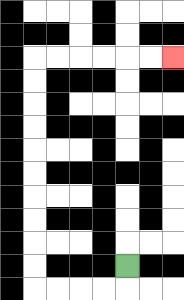{'start': '[5, 11]', 'end': '[7, 2]', 'path_directions': 'D,L,L,L,L,U,U,U,U,U,U,U,U,U,U,R,R,R,R,R,R', 'path_coordinates': '[[5, 11], [5, 12], [4, 12], [3, 12], [2, 12], [1, 12], [1, 11], [1, 10], [1, 9], [1, 8], [1, 7], [1, 6], [1, 5], [1, 4], [1, 3], [1, 2], [2, 2], [3, 2], [4, 2], [5, 2], [6, 2], [7, 2]]'}